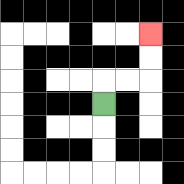{'start': '[4, 4]', 'end': '[6, 1]', 'path_directions': 'U,R,R,U,U', 'path_coordinates': '[[4, 4], [4, 3], [5, 3], [6, 3], [6, 2], [6, 1]]'}